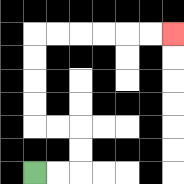{'start': '[1, 7]', 'end': '[7, 1]', 'path_directions': 'R,R,U,U,L,L,U,U,U,U,R,R,R,R,R,R', 'path_coordinates': '[[1, 7], [2, 7], [3, 7], [3, 6], [3, 5], [2, 5], [1, 5], [1, 4], [1, 3], [1, 2], [1, 1], [2, 1], [3, 1], [4, 1], [5, 1], [6, 1], [7, 1]]'}